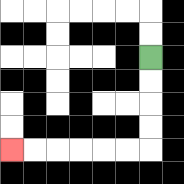{'start': '[6, 2]', 'end': '[0, 6]', 'path_directions': 'D,D,D,D,L,L,L,L,L,L', 'path_coordinates': '[[6, 2], [6, 3], [6, 4], [6, 5], [6, 6], [5, 6], [4, 6], [3, 6], [2, 6], [1, 6], [0, 6]]'}